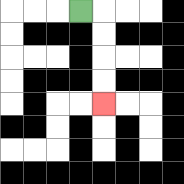{'start': '[3, 0]', 'end': '[4, 4]', 'path_directions': 'R,D,D,D,D', 'path_coordinates': '[[3, 0], [4, 0], [4, 1], [4, 2], [4, 3], [4, 4]]'}